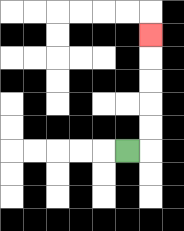{'start': '[5, 6]', 'end': '[6, 1]', 'path_directions': 'R,U,U,U,U,U', 'path_coordinates': '[[5, 6], [6, 6], [6, 5], [6, 4], [6, 3], [6, 2], [6, 1]]'}